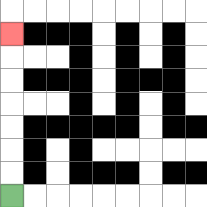{'start': '[0, 8]', 'end': '[0, 1]', 'path_directions': 'U,U,U,U,U,U,U', 'path_coordinates': '[[0, 8], [0, 7], [0, 6], [0, 5], [0, 4], [0, 3], [0, 2], [0, 1]]'}